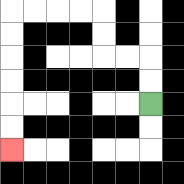{'start': '[6, 4]', 'end': '[0, 6]', 'path_directions': 'U,U,L,L,U,U,L,L,L,L,D,D,D,D,D,D', 'path_coordinates': '[[6, 4], [6, 3], [6, 2], [5, 2], [4, 2], [4, 1], [4, 0], [3, 0], [2, 0], [1, 0], [0, 0], [0, 1], [0, 2], [0, 3], [0, 4], [0, 5], [0, 6]]'}